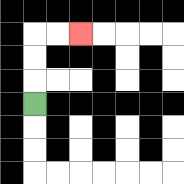{'start': '[1, 4]', 'end': '[3, 1]', 'path_directions': 'U,U,U,R,R', 'path_coordinates': '[[1, 4], [1, 3], [1, 2], [1, 1], [2, 1], [3, 1]]'}